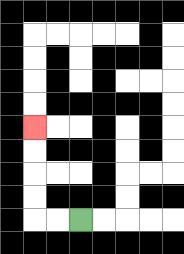{'start': '[3, 9]', 'end': '[1, 5]', 'path_directions': 'L,L,U,U,U,U', 'path_coordinates': '[[3, 9], [2, 9], [1, 9], [1, 8], [1, 7], [1, 6], [1, 5]]'}